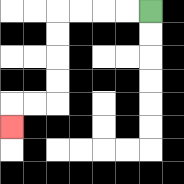{'start': '[6, 0]', 'end': '[0, 5]', 'path_directions': 'L,L,L,L,D,D,D,D,L,L,D', 'path_coordinates': '[[6, 0], [5, 0], [4, 0], [3, 0], [2, 0], [2, 1], [2, 2], [2, 3], [2, 4], [1, 4], [0, 4], [0, 5]]'}